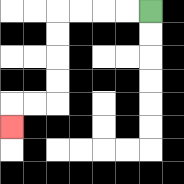{'start': '[6, 0]', 'end': '[0, 5]', 'path_directions': 'L,L,L,L,D,D,D,D,L,L,D', 'path_coordinates': '[[6, 0], [5, 0], [4, 0], [3, 0], [2, 0], [2, 1], [2, 2], [2, 3], [2, 4], [1, 4], [0, 4], [0, 5]]'}